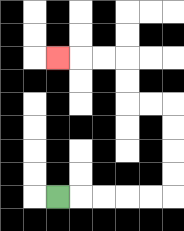{'start': '[2, 8]', 'end': '[2, 2]', 'path_directions': 'R,R,R,R,R,U,U,U,U,L,L,U,U,L,L,L', 'path_coordinates': '[[2, 8], [3, 8], [4, 8], [5, 8], [6, 8], [7, 8], [7, 7], [7, 6], [7, 5], [7, 4], [6, 4], [5, 4], [5, 3], [5, 2], [4, 2], [3, 2], [2, 2]]'}